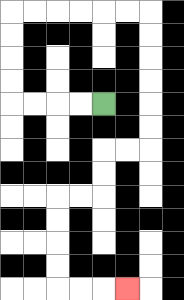{'start': '[4, 4]', 'end': '[5, 12]', 'path_directions': 'L,L,L,L,U,U,U,U,R,R,R,R,R,R,D,D,D,D,D,D,L,L,D,D,L,L,D,D,D,D,R,R,R', 'path_coordinates': '[[4, 4], [3, 4], [2, 4], [1, 4], [0, 4], [0, 3], [0, 2], [0, 1], [0, 0], [1, 0], [2, 0], [3, 0], [4, 0], [5, 0], [6, 0], [6, 1], [6, 2], [6, 3], [6, 4], [6, 5], [6, 6], [5, 6], [4, 6], [4, 7], [4, 8], [3, 8], [2, 8], [2, 9], [2, 10], [2, 11], [2, 12], [3, 12], [4, 12], [5, 12]]'}